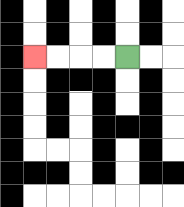{'start': '[5, 2]', 'end': '[1, 2]', 'path_directions': 'L,L,L,L', 'path_coordinates': '[[5, 2], [4, 2], [3, 2], [2, 2], [1, 2]]'}